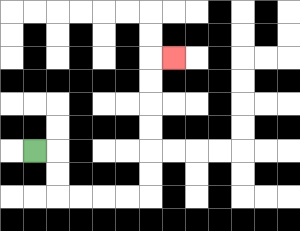{'start': '[1, 6]', 'end': '[7, 2]', 'path_directions': 'R,D,D,R,R,R,R,U,U,U,U,U,U,R', 'path_coordinates': '[[1, 6], [2, 6], [2, 7], [2, 8], [3, 8], [4, 8], [5, 8], [6, 8], [6, 7], [6, 6], [6, 5], [6, 4], [6, 3], [6, 2], [7, 2]]'}